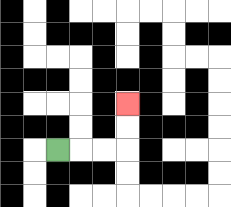{'start': '[2, 6]', 'end': '[5, 4]', 'path_directions': 'R,R,R,U,U', 'path_coordinates': '[[2, 6], [3, 6], [4, 6], [5, 6], [5, 5], [5, 4]]'}